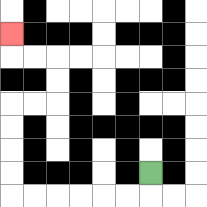{'start': '[6, 7]', 'end': '[0, 1]', 'path_directions': 'D,L,L,L,L,L,L,U,U,U,U,R,R,U,U,L,L,U', 'path_coordinates': '[[6, 7], [6, 8], [5, 8], [4, 8], [3, 8], [2, 8], [1, 8], [0, 8], [0, 7], [0, 6], [0, 5], [0, 4], [1, 4], [2, 4], [2, 3], [2, 2], [1, 2], [0, 2], [0, 1]]'}